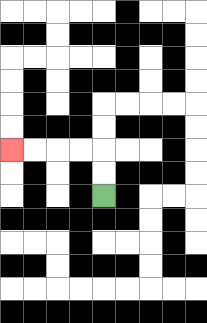{'start': '[4, 8]', 'end': '[0, 6]', 'path_directions': 'U,U,L,L,L,L', 'path_coordinates': '[[4, 8], [4, 7], [4, 6], [3, 6], [2, 6], [1, 6], [0, 6]]'}